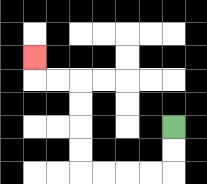{'start': '[7, 5]', 'end': '[1, 2]', 'path_directions': 'D,D,L,L,L,L,U,U,U,U,L,L,U', 'path_coordinates': '[[7, 5], [7, 6], [7, 7], [6, 7], [5, 7], [4, 7], [3, 7], [3, 6], [3, 5], [3, 4], [3, 3], [2, 3], [1, 3], [1, 2]]'}